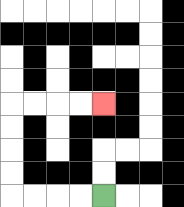{'start': '[4, 8]', 'end': '[4, 4]', 'path_directions': 'L,L,L,L,U,U,U,U,R,R,R,R', 'path_coordinates': '[[4, 8], [3, 8], [2, 8], [1, 8], [0, 8], [0, 7], [0, 6], [0, 5], [0, 4], [1, 4], [2, 4], [3, 4], [4, 4]]'}